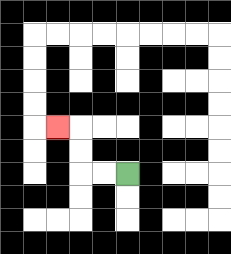{'start': '[5, 7]', 'end': '[2, 5]', 'path_directions': 'L,L,U,U,L', 'path_coordinates': '[[5, 7], [4, 7], [3, 7], [3, 6], [3, 5], [2, 5]]'}